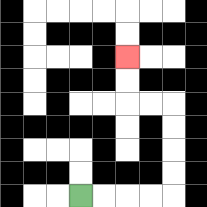{'start': '[3, 8]', 'end': '[5, 2]', 'path_directions': 'R,R,R,R,U,U,U,U,L,L,U,U', 'path_coordinates': '[[3, 8], [4, 8], [5, 8], [6, 8], [7, 8], [7, 7], [7, 6], [7, 5], [7, 4], [6, 4], [5, 4], [5, 3], [5, 2]]'}